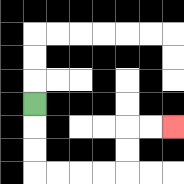{'start': '[1, 4]', 'end': '[7, 5]', 'path_directions': 'D,D,D,R,R,R,R,U,U,R,R', 'path_coordinates': '[[1, 4], [1, 5], [1, 6], [1, 7], [2, 7], [3, 7], [4, 7], [5, 7], [5, 6], [5, 5], [6, 5], [7, 5]]'}